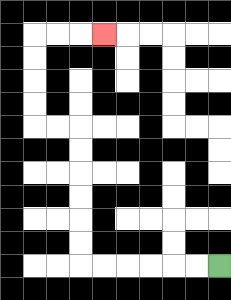{'start': '[9, 11]', 'end': '[4, 1]', 'path_directions': 'L,L,L,L,L,L,U,U,U,U,U,U,L,L,U,U,U,U,R,R,R', 'path_coordinates': '[[9, 11], [8, 11], [7, 11], [6, 11], [5, 11], [4, 11], [3, 11], [3, 10], [3, 9], [3, 8], [3, 7], [3, 6], [3, 5], [2, 5], [1, 5], [1, 4], [1, 3], [1, 2], [1, 1], [2, 1], [3, 1], [4, 1]]'}